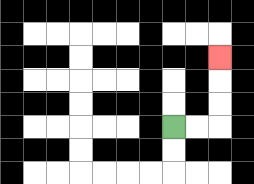{'start': '[7, 5]', 'end': '[9, 2]', 'path_directions': 'R,R,U,U,U', 'path_coordinates': '[[7, 5], [8, 5], [9, 5], [9, 4], [9, 3], [9, 2]]'}